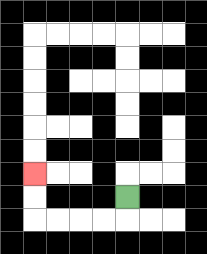{'start': '[5, 8]', 'end': '[1, 7]', 'path_directions': 'D,L,L,L,L,U,U', 'path_coordinates': '[[5, 8], [5, 9], [4, 9], [3, 9], [2, 9], [1, 9], [1, 8], [1, 7]]'}